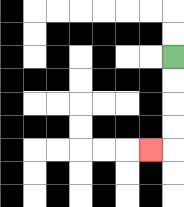{'start': '[7, 2]', 'end': '[6, 6]', 'path_directions': 'D,D,D,D,L', 'path_coordinates': '[[7, 2], [7, 3], [7, 4], [7, 5], [7, 6], [6, 6]]'}